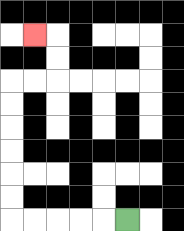{'start': '[5, 9]', 'end': '[1, 1]', 'path_directions': 'L,L,L,L,L,U,U,U,U,U,U,R,R,U,U,L', 'path_coordinates': '[[5, 9], [4, 9], [3, 9], [2, 9], [1, 9], [0, 9], [0, 8], [0, 7], [0, 6], [0, 5], [0, 4], [0, 3], [1, 3], [2, 3], [2, 2], [2, 1], [1, 1]]'}